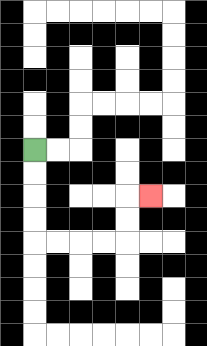{'start': '[1, 6]', 'end': '[6, 8]', 'path_directions': 'D,D,D,D,R,R,R,R,U,U,R', 'path_coordinates': '[[1, 6], [1, 7], [1, 8], [1, 9], [1, 10], [2, 10], [3, 10], [4, 10], [5, 10], [5, 9], [5, 8], [6, 8]]'}